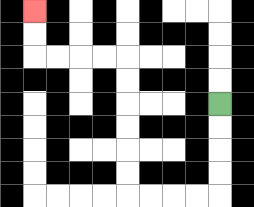{'start': '[9, 4]', 'end': '[1, 0]', 'path_directions': 'D,D,D,D,L,L,L,L,U,U,U,U,U,U,L,L,L,L,U,U', 'path_coordinates': '[[9, 4], [9, 5], [9, 6], [9, 7], [9, 8], [8, 8], [7, 8], [6, 8], [5, 8], [5, 7], [5, 6], [5, 5], [5, 4], [5, 3], [5, 2], [4, 2], [3, 2], [2, 2], [1, 2], [1, 1], [1, 0]]'}